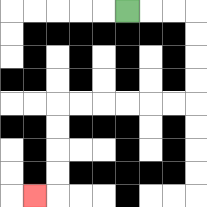{'start': '[5, 0]', 'end': '[1, 8]', 'path_directions': 'R,R,R,D,D,D,D,L,L,L,L,L,L,D,D,D,D,L', 'path_coordinates': '[[5, 0], [6, 0], [7, 0], [8, 0], [8, 1], [8, 2], [8, 3], [8, 4], [7, 4], [6, 4], [5, 4], [4, 4], [3, 4], [2, 4], [2, 5], [2, 6], [2, 7], [2, 8], [1, 8]]'}